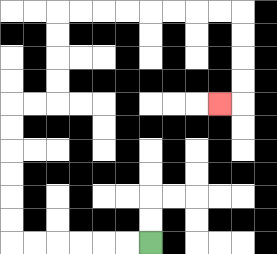{'start': '[6, 10]', 'end': '[9, 4]', 'path_directions': 'L,L,L,L,L,L,U,U,U,U,U,U,R,R,U,U,U,U,R,R,R,R,R,R,R,R,D,D,D,D,L', 'path_coordinates': '[[6, 10], [5, 10], [4, 10], [3, 10], [2, 10], [1, 10], [0, 10], [0, 9], [0, 8], [0, 7], [0, 6], [0, 5], [0, 4], [1, 4], [2, 4], [2, 3], [2, 2], [2, 1], [2, 0], [3, 0], [4, 0], [5, 0], [6, 0], [7, 0], [8, 0], [9, 0], [10, 0], [10, 1], [10, 2], [10, 3], [10, 4], [9, 4]]'}